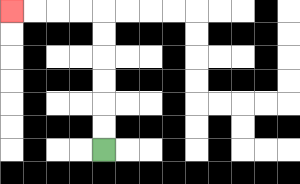{'start': '[4, 6]', 'end': '[0, 0]', 'path_directions': 'U,U,U,U,U,U,L,L,L,L', 'path_coordinates': '[[4, 6], [4, 5], [4, 4], [4, 3], [4, 2], [4, 1], [4, 0], [3, 0], [2, 0], [1, 0], [0, 0]]'}